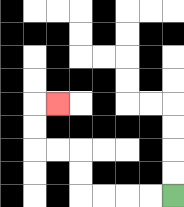{'start': '[7, 8]', 'end': '[2, 4]', 'path_directions': 'L,L,L,L,U,U,L,L,U,U,R', 'path_coordinates': '[[7, 8], [6, 8], [5, 8], [4, 8], [3, 8], [3, 7], [3, 6], [2, 6], [1, 6], [1, 5], [1, 4], [2, 4]]'}